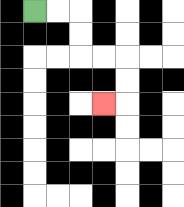{'start': '[1, 0]', 'end': '[4, 4]', 'path_directions': 'R,R,D,D,R,R,D,D,L', 'path_coordinates': '[[1, 0], [2, 0], [3, 0], [3, 1], [3, 2], [4, 2], [5, 2], [5, 3], [5, 4], [4, 4]]'}